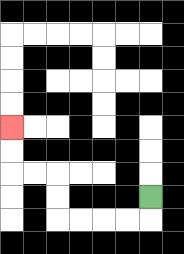{'start': '[6, 8]', 'end': '[0, 5]', 'path_directions': 'D,L,L,L,L,U,U,L,L,U,U', 'path_coordinates': '[[6, 8], [6, 9], [5, 9], [4, 9], [3, 9], [2, 9], [2, 8], [2, 7], [1, 7], [0, 7], [0, 6], [0, 5]]'}